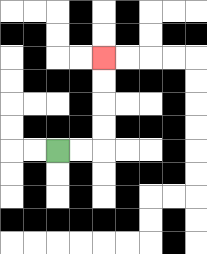{'start': '[2, 6]', 'end': '[4, 2]', 'path_directions': 'R,R,U,U,U,U', 'path_coordinates': '[[2, 6], [3, 6], [4, 6], [4, 5], [4, 4], [4, 3], [4, 2]]'}